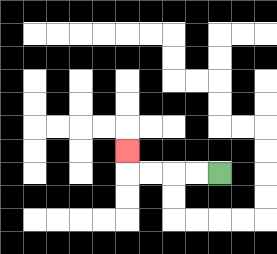{'start': '[9, 7]', 'end': '[5, 6]', 'path_directions': 'L,L,L,L,U', 'path_coordinates': '[[9, 7], [8, 7], [7, 7], [6, 7], [5, 7], [5, 6]]'}